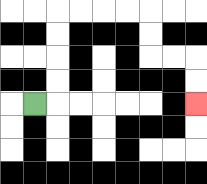{'start': '[1, 4]', 'end': '[8, 4]', 'path_directions': 'R,U,U,U,U,R,R,R,R,D,D,R,R,D,D', 'path_coordinates': '[[1, 4], [2, 4], [2, 3], [2, 2], [2, 1], [2, 0], [3, 0], [4, 0], [5, 0], [6, 0], [6, 1], [6, 2], [7, 2], [8, 2], [8, 3], [8, 4]]'}